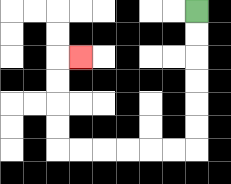{'start': '[8, 0]', 'end': '[3, 2]', 'path_directions': 'D,D,D,D,D,D,L,L,L,L,L,L,U,U,U,U,R', 'path_coordinates': '[[8, 0], [8, 1], [8, 2], [8, 3], [8, 4], [8, 5], [8, 6], [7, 6], [6, 6], [5, 6], [4, 6], [3, 6], [2, 6], [2, 5], [2, 4], [2, 3], [2, 2], [3, 2]]'}